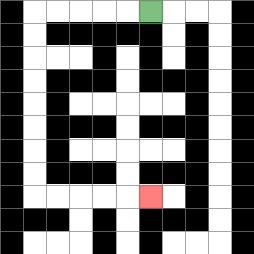{'start': '[6, 0]', 'end': '[6, 8]', 'path_directions': 'L,L,L,L,L,D,D,D,D,D,D,D,D,R,R,R,R,R', 'path_coordinates': '[[6, 0], [5, 0], [4, 0], [3, 0], [2, 0], [1, 0], [1, 1], [1, 2], [1, 3], [1, 4], [1, 5], [1, 6], [1, 7], [1, 8], [2, 8], [3, 8], [4, 8], [5, 8], [6, 8]]'}